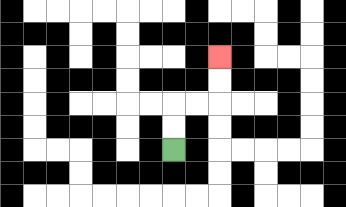{'start': '[7, 6]', 'end': '[9, 2]', 'path_directions': 'U,U,R,R,U,U', 'path_coordinates': '[[7, 6], [7, 5], [7, 4], [8, 4], [9, 4], [9, 3], [9, 2]]'}